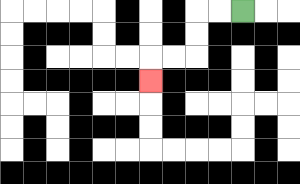{'start': '[10, 0]', 'end': '[6, 3]', 'path_directions': 'L,L,D,D,L,L,D', 'path_coordinates': '[[10, 0], [9, 0], [8, 0], [8, 1], [8, 2], [7, 2], [6, 2], [6, 3]]'}